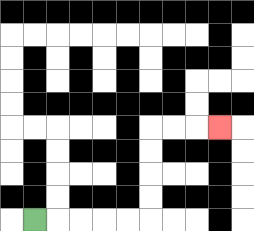{'start': '[1, 9]', 'end': '[9, 5]', 'path_directions': 'R,R,R,R,R,U,U,U,U,R,R,R', 'path_coordinates': '[[1, 9], [2, 9], [3, 9], [4, 9], [5, 9], [6, 9], [6, 8], [6, 7], [6, 6], [6, 5], [7, 5], [8, 5], [9, 5]]'}